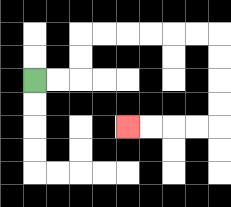{'start': '[1, 3]', 'end': '[5, 5]', 'path_directions': 'R,R,U,U,R,R,R,R,R,R,D,D,D,D,L,L,L,L', 'path_coordinates': '[[1, 3], [2, 3], [3, 3], [3, 2], [3, 1], [4, 1], [5, 1], [6, 1], [7, 1], [8, 1], [9, 1], [9, 2], [9, 3], [9, 4], [9, 5], [8, 5], [7, 5], [6, 5], [5, 5]]'}